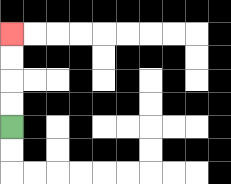{'start': '[0, 5]', 'end': '[0, 1]', 'path_directions': 'U,U,U,U', 'path_coordinates': '[[0, 5], [0, 4], [0, 3], [0, 2], [0, 1]]'}